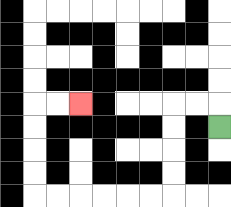{'start': '[9, 5]', 'end': '[3, 4]', 'path_directions': 'U,L,L,D,D,D,D,L,L,L,L,L,L,U,U,U,U,R,R', 'path_coordinates': '[[9, 5], [9, 4], [8, 4], [7, 4], [7, 5], [7, 6], [7, 7], [7, 8], [6, 8], [5, 8], [4, 8], [3, 8], [2, 8], [1, 8], [1, 7], [1, 6], [1, 5], [1, 4], [2, 4], [3, 4]]'}